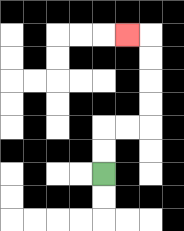{'start': '[4, 7]', 'end': '[5, 1]', 'path_directions': 'U,U,R,R,U,U,U,U,L', 'path_coordinates': '[[4, 7], [4, 6], [4, 5], [5, 5], [6, 5], [6, 4], [6, 3], [6, 2], [6, 1], [5, 1]]'}